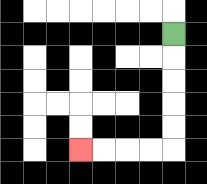{'start': '[7, 1]', 'end': '[3, 6]', 'path_directions': 'D,D,D,D,D,L,L,L,L', 'path_coordinates': '[[7, 1], [7, 2], [7, 3], [7, 4], [7, 5], [7, 6], [6, 6], [5, 6], [4, 6], [3, 6]]'}